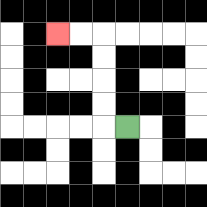{'start': '[5, 5]', 'end': '[2, 1]', 'path_directions': 'L,U,U,U,U,L,L', 'path_coordinates': '[[5, 5], [4, 5], [4, 4], [4, 3], [4, 2], [4, 1], [3, 1], [2, 1]]'}